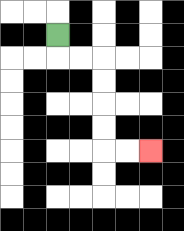{'start': '[2, 1]', 'end': '[6, 6]', 'path_directions': 'D,R,R,D,D,D,D,R,R', 'path_coordinates': '[[2, 1], [2, 2], [3, 2], [4, 2], [4, 3], [4, 4], [4, 5], [4, 6], [5, 6], [6, 6]]'}